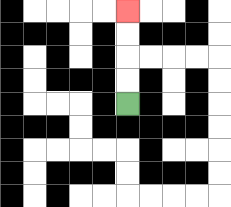{'start': '[5, 4]', 'end': '[5, 0]', 'path_directions': 'U,U,U,U', 'path_coordinates': '[[5, 4], [5, 3], [5, 2], [5, 1], [5, 0]]'}